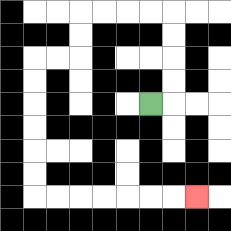{'start': '[6, 4]', 'end': '[8, 8]', 'path_directions': 'R,U,U,U,U,L,L,L,L,D,D,L,L,D,D,D,D,D,D,R,R,R,R,R,R,R', 'path_coordinates': '[[6, 4], [7, 4], [7, 3], [7, 2], [7, 1], [7, 0], [6, 0], [5, 0], [4, 0], [3, 0], [3, 1], [3, 2], [2, 2], [1, 2], [1, 3], [1, 4], [1, 5], [1, 6], [1, 7], [1, 8], [2, 8], [3, 8], [4, 8], [5, 8], [6, 8], [7, 8], [8, 8]]'}